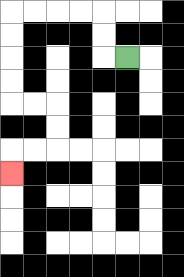{'start': '[5, 2]', 'end': '[0, 7]', 'path_directions': 'L,U,U,L,L,L,L,D,D,D,D,R,R,D,D,L,L,D', 'path_coordinates': '[[5, 2], [4, 2], [4, 1], [4, 0], [3, 0], [2, 0], [1, 0], [0, 0], [0, 1], [0, 2], [0, 3], [0, 4], [1, 4], [2, 4], [2, 5], [2, 6], [1, 6], [0, 6], [0, 7]]'}